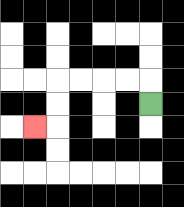{'start': '[6, 4]', 'end': '[1, 5]', 'path_directions': 'U,L,L,L,L,D,D,L', 'path_coordinates': '[[6, 4], [6, 3], [5, 3], [4, 3], [3, 3], [2, 3], [2, 4], [2, 5], [1, 5]]'}